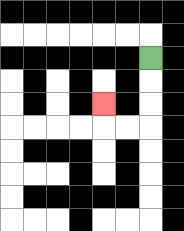{'start': '[6, 2]', 'end': '[4, 4]', 'path_directions': 'D,D,D,L,L,U', 'path_coordinates': '[[6, 2], [6, 3], [6, 4], [6, 5], [5, 5], [4, 5], [4, 4]]'}